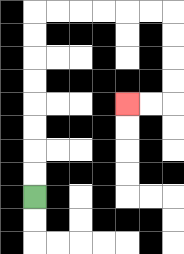{'start': '[1, 8]', 'end': '[5, 4]', 'path_directions': 'U,U,U,U,U,U,U,U,R,R,R,R,R,R,D,D,D,D,L,L', 'path_coordinates': '[[1, 8], [1, 7], [1, 6], [1, 5], [1, 4], [1, 3], [1, 2], [1, 1], [1, 0], [2, 0], [3, 0], [4, 0], [5, 0], [6, 0], [7, 0], [7, 1], [7, 2], [7, 3], [7, 4], [6, 4], [5, 4]]'}